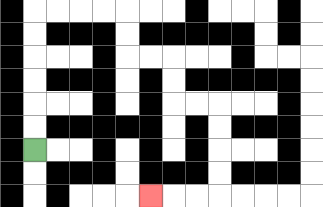{'start': '[1, 6]', 'end': '[6, 8]', 'path_directions': 'U,U,U,U,U,U,R,R,R,R,D,D,R,R,D,D,R,R,D,D,D,D,L,L,L', 'path_coordinates': '[[1, 6], [1, 5], [1, 4], [1, 3], [1, 2], [1, 1], [1, 0], [2, 0], [3, 0], [4, 0], [5, 0], [5, 1], [5, 2], [6, 2], [7, 2], [7, 3], [7, 4], [8, 4], [9, 4], [9, 5], [9, 6], [9, 7], [9, 8], [8, 8], [7, 8], [6, 8]]'}